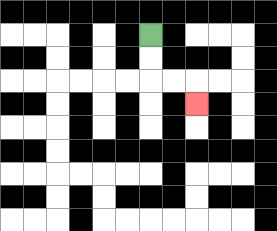{'start': '[6, 1]', 'end': '[8, 4]', 'path_directions': 'D,D,R,R,D', 'path_coordinates': '[[6, 1], [6, 2], [6, 3], [7, 3], [8, 3], [8, 4]]'}